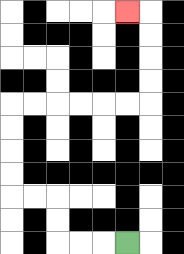{'start': '[5, 10]', 'end': '[5, 0]', 'path_directions': 'L,L,L,U,U,L,L,U,U,U,U,R,R,R,R,R,R,U,U,U,U,L', 'path_coordinates': '[[5, 10], [4, 10], [3, 10], [2, 10], [2, 9], [2, 8], [1, 8], [0, 8], [0, 7], [0, 6], [0, 5], [0, 4], [1, 4], [2, 4], [3, 4], [4, 4], [5, 4], [6, 4], [6, 3], [6, 2], [6, 1], [6, 0], [5, 0]]'}